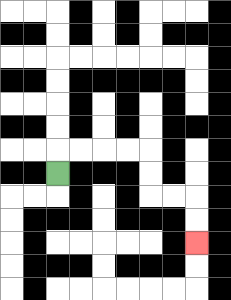{'start': '[2, 7]', 'end': '[8, 10]', 'path_directions': 'U,R,R,R,R,D,D,R,R,D,D', 'path_coordinates': '[[2, 7], [2, 6], [3, 6], [4, 6], [5, 6], [6, 6], [6, 7], [6, 8], [7, 8], [8, 8], [8, 9], [8, 10]]'}